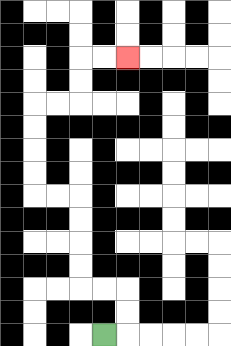{'start': '[4, 14]', 'end': '[5, 2]', 'path_directions': 'R,U,U,L,L,U,U,U,U,L,L,U,U,U,U,R,R,U,U,R,R', 'path_coordinates': '[[4, 14], [5, 14], [5, 13], [5, 12], [4, 12], [3, 12], [3, 11], [3, 10], [3, 9], [3, 8], [2, 8], [1, 8], [1, 7], [1, 6], [1, 5], [1, 4], [2, 4], [3, 4], [3, 3], [3, 2], [4, 2], [5, 2]]'}